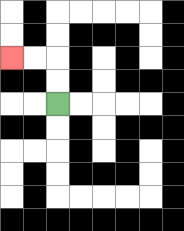{'start': '[2, 4]', 'end': '[0, 2]', 'path_directions': 'U,U,L,L', 'path_coordinates': '[[2, 4], [2, 3], [2, 2], [1, 2], [0, 2]]'}